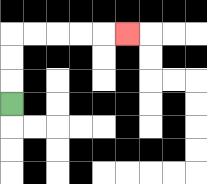{'start': '[0, 4]', 'end': '[5, 1]', 'path_directions': 'U,U,U,R,R,R,R,R', 'path_coordinates': '[[0, 4], [0, 3], [0, 2], [0, 1], [1, 1], [2, 1], [3, 1], [4, 1], [5, 1]]'}